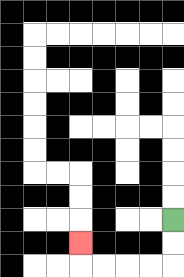{'start': '[7, 9]', 'end': '[3, 10]', 'path_directions': 'D,D,L,L,L,L,U', 'path_coordinates': '[[7, 9], [7, 10], [7, 11], [6, 11], [5, 11], [4, 11], [3, 11], [3, 10]]'}